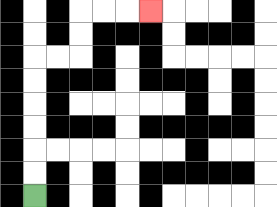{'start': '[1, 8]', 'end': '[6, 0]', 'path_directions': 'U,U,U,U,U,U,R,R,U,U,R,R,R', 'path_coordinates': '[[1, 8], [1, 7], [1, 6], [1, 5], [1, 4], [1, 3], [1, 2], [2, 2], [3, 2], [3, 1], [3, 0], [4, 0], [5, 0], [6, 0]]'}